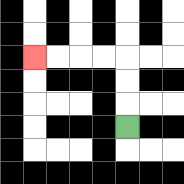{'start': '[5, 5]', 'end': '[1, 2]', 'path_directions': 'U,U,U,L,L,L,L', 'path_coordinates': '[[5, 5], [5, 4], [5, 3], [5, 2], [4, 2], [3, 2], [2, 2], [1, 2]]'}